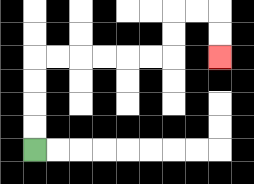{'start': '[1, 6]', 'end': '[9, 2]', 'path_directions': 'U,U,U,U,R,R,R,R,R,R,U,U,R,R,D,D', 'path_coordinates': '[[1, 6], [1, 5], [1, 4], [1, 3], [1, 2], [2, 2], [3, 2], [4, 2], [5, 2], [6, 2], [7, 2], [7, 1], [7, 0], [8, 0], [9, 0], [9, 1], [9, 2]]'}